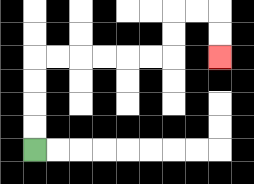{'start': '[1, 6]', 'end': '[9, 2]', 'path_directions': 'U,U,U,U,R,R,R,R,R,R,U,U,R,R,D,D', 'path_coordinates': '[[1, 6], [1, 5], [1, 4], [1, 3], [1, 2], [2, 2], [3, 2], [4, 2], [5, 2], [6, 2], [7, 2], [7, 1], [7, 0], [8, 0], [9, 0], [9, 1], [9, 2]]'}